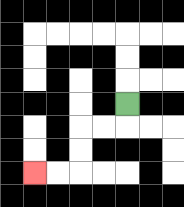{'start': '[5, 4]', 'end': '[1, 7]', 'path_directions': 'D,L,L,D,D,L,L', 'path_coordinates': '[[5, 4], [5, 5], [4, 5], [3, 5], [3, 6], [3, 7], [2, 7], [1, 7]]'}